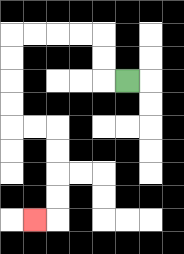{'start': '[5, 3]', 'end': '[1, 9]', 'path_directions': 'L,U,U,L,L,L,L,D,D,D,D,R,R,D,D,D,D,L', 'path_coordinates': '[[5, 3], [4, 3], [4, 2], [4, 1], [3, 1], [2, 1], [1, 1], [0, 1], [0, 2], [0, 3], [0, 4], [0, 5], [1, 5], [2, 5], [2, 6], [2, 7], [2, 8], [2, 9], [1, 9]]'}